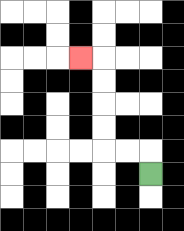{'start': '[6, 7]', 'end': '[3, 2]', 'path_directions': 'U,L,L,U,U,U,U,L', 'path_coordinates': '[[6, 7], [6, 6], [5, 6], [4, 6], [4, 5], [4, 4], [4, 3], [4, 2], [3, 2]]'}